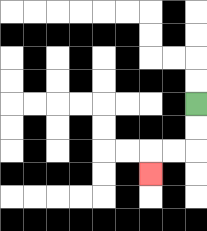{'start': '[8, 4]', 'end': '[6, 7]', 'path_directions': 'D,D,L,L,D', 'path_coordinates': '[[8, 4], [8, 5], [8, 6], [7, 6], [6, 6], [6, 7]]'}